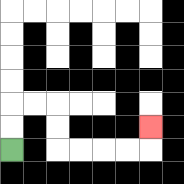{'start': '[0, 6]', 'end': '[6, 5]', 'path_directions': 'U,U,R,R,D,D,R,R,R,R,U', 'path_coordinates': '[[0, 6], [0, 5], [0, 4], [1, 4], [2, 4], [2, 5], [2, 6], [3, 6], [4, 6], [5, 6], [6, 6], [6, 5]]'}